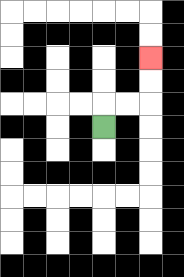{'start': '[4, 5]', 'end': '[6, 2]', 'path_directions': 'U,R,R,U,U', 'path_coordinates': '[[4, 5], [4, 4], [5, 4], [6, 4], [6, 3], [6, 2]]'}